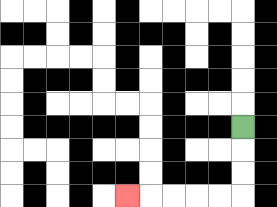{'start': '[10, 5]', 'end': '[5, 8]', 'path_directions': 'D,D,D,L,L,L,L,L', 'path_coordinates': '[[10, 5], [10, 6], [10, 7], [10, 8], [9, 8], [8, 8], [7, 8], [6, 8], [5, 8]]'}